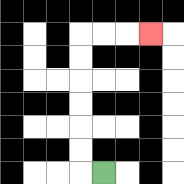{'start': '[4, 7]', 'end': '[6, 1]', 'path_directions': 'L,U,U,U,U,U,U,R,R,R', 'path_coordinates': '[[4, 7], [3, 7], [3, 6], [3, 5], [3, 4], [3, 3], [3, 2], [3, 1], [4, 1], [5, 1], [6, 1]]'}